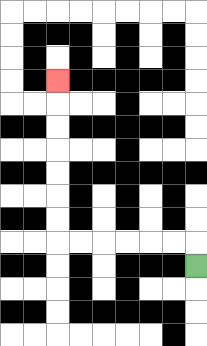{'start': '[8, 11]', 'end': '[2, 3]', 'path_directions': 'U,L,L,L,L,L,L,U,U,U,U,U,U,U', 'path_coordinates': '[[8, 11], [8, 10], [7, 10], [6, 10], [5, 10], [4, 10], [3, 10], [2, 10], [2, 9], [2, 8], [2, 7], [2, 6], [2, 5], [2, 4], [2, 3]]'}